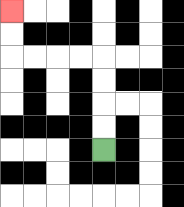{'start': '[4, 6]', 'end': '[0, 0]', 'path_directions': 'U,U,U,U,L,L,L,L,U,U', 'path_coordinates': '[[4, 6], [4, 5], [4, 4], [4, 3], [4, 2], [3, 2], [2, 2], [1, 2], [0, 2], [0, 1], [0, 0]]'}